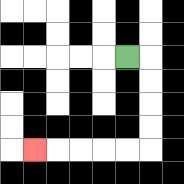{'start': '[5, 2]', 'end': '[1, 6]', 'path_directions': 'R,D,D,D,D,L,L,L,L,L', 'path_coordinates': '[[5, 2], [6, 2], [6, 3], [6, 4], [6, 5], [6, 6], [5, 6], [4, 6], [3, 6], [2, 6], [1, 6]]'}